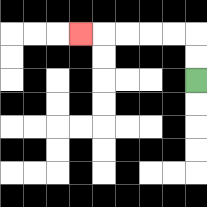{'start': '[8, 3]', 'end': '[3, 1]', 'path_directions': 'U,U,L,L,L,L,L', 'path_coordinates': '[[8, 3], [8, 2], [8, 1], [7, 1], [6, 1], [5, 1], [4, 1], [3, 1]]'}